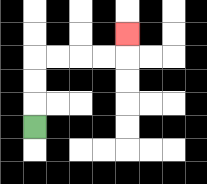{'start': '[1, 5]', 'end': '[5, 1]', 'path_directions': 'U,U,U,R,R,R,R,U', 'path_coordinates': '[[1, 5], [1, 4], [1, 3], [1, 2], [2, 2], [3, 2], [4, 2], [5, 2], [5, 1]]'}